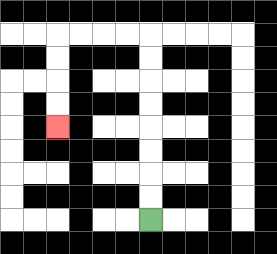{'start': '[6, 9]', 'end': '[2, 5]', 'path_directions': 'U,U,U,U,U,U,U,U,L,L,L,L,D,D,D,D', 'path_coordinates': '[[6, 9], [6, 8], [6, 7], [6, 6], [6, 5], [6, 4], [6, 3], [6, 2], [6, 1], [5, 1], [4, 1], [3, 1], [2, 1], [2, 2], [2, 3], [2, 4], [2, 5]]'}